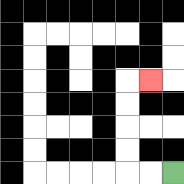{'start': '[7, 7]', 'end': '[6, 3]', 'path_directions': 'L,L,U,U,U,U,R', 'path_coordinates': '[[7, 7], [6, 7], [5, 7], [5, 6], [5, 5], [5, 4], [5, 3], [6, 3]]'}